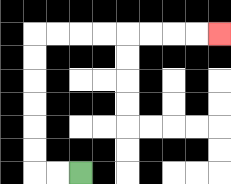{'start': '[3, 7]', 'end': '[9, 1]', 'path_directions': 'L,L,U,U,U,U,U,U,R,R,R,R,R,R,R,R', 'path_coordinates': '[[3, 7], [2, 7], [1, 7], [1, 6], [1, 5], [1, 4], [1, 3], [1, 2], [1, 1], [2, 1], [3, 1], [4, 1], [5, 1], [6, 1], [7, 1], [8, 1], [9, 1]]'}